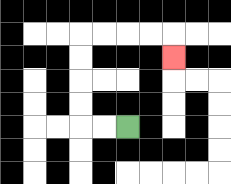{'start': '[5, 5]', 'end': '[7, 2]', 'path_directions': 'L,L,U,U,U,U,R,R,R,R,D', 'path_coordinates': '[[5, 5], [4, 5], [3, 5], [3, 4], [3, 3], [3, 2], [3, 1], [4, 1], [5, 1], [6, 1], [7, 1], [7, 2]]'}